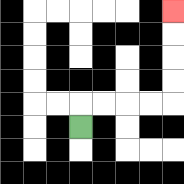{'start': '[3, 5]', 'end': '[7, 0]', 'path_directions': 'U,R,R,R,R,U,U,U,U', 'path_coordinates': '[[3, 5], [3, 4], [4, 4], [5, 4], [6, 4], [7, 4], [7, 3], [7, 2], [7, 1], [7, 0]]'}